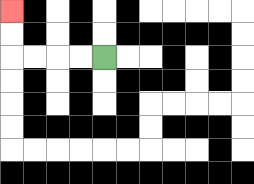{'start': '[4, 2]', 'end': '[0, 0]', 'path_directions': 'L,L,L,L,U,U', 'path_coordinates': '[[4, 2], [3, 2], [2, 2], [1, 2], [0, 2], [0, 1], [0, 0]]'}